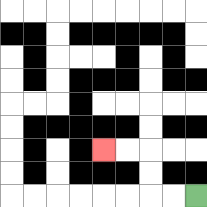{'start': '[8, 8]', 'end': '[4, 6]', 'path_directions': 'L,L,U,U,L,L', 'path_coordinates': '[[8, 8], [7, 8], [6, 8], [6, 7], [6, 6], [5, 6], [4, 6]]'}